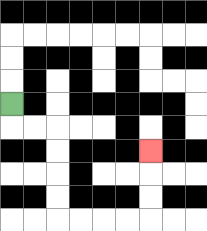{'start': '[0, 4]', 'end': '[6, 6]', 'path_directions': 'D,R,R,D,D,D,D,R,R,R,R,U,U,U', 'path_coordinates': '[[0, 4], [0, 5], [1, 5], [2, 5], [2, 6], [2, 7], [2, 8], [2, 9], [3, 9], [4, 9], [5, 9], [6, 9], [6, 8], [6, 7], [6, 6]]'}